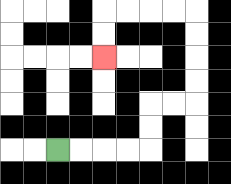{'start': '[2, 6]', 'end': '[4, 2]', 'path_directions': 'R,R,R,R,U,U,R,R,U,U,U,U,L,L,L,L,D,D', 'path_coordinates': '[[2, 6], [3, 6], [4, 6], [5, 6], [6, 6], [6, 5], [6, 4], [7, 4], [8, 4], [8, 3], [8, 2], [8, 1], [8, 0], [7, 0], [6, 0], [5, 0], [4, 0], [4, 1], [4, 2]]'}